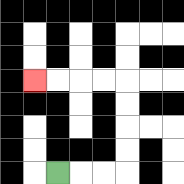{'start': '[2, 7]', 'end': '[1, 3]', 'path_directions': 'R,R,R,U,U,U,U,L,L,L,L', 'path_coordinates': '[[2, 7], [3, 7], [4, 7], [5, 7], [5, 6], [5, 5], [5, 4], [5, 3], [4, 3], [3, 3], [2, 3], [1, 3]]'}